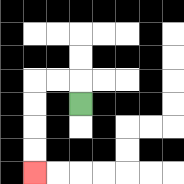{'start': '[3, 4]', 'end': '[1, 7]', 'path_directions': 'U,L,L,D,D,D,D', 'path_coordinates': '[[3, 4], [3, 3], [2, 3], [1, 3], [1, 4], [1, 5], [1, 6], [1, 7]]'}